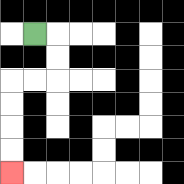{'start': '[1, 1]', 'end': '[0, 7]', 'path_directions': 'R,D,D,L,L,D,D,D,D', 'path_coordinates': '[[1, 1], [2, 1], [2, 2], [2, 3], [1, 3], [0, 3], [0, 4], [0, 5], [0, 6], [0, 7]]'}